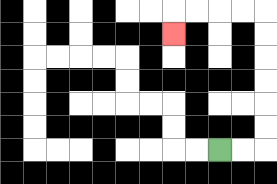{'start': '[9, 6]', 'end': '[7, 1]', 'path_directions': 'R,R,U,U,U,U,U,U,L,L,L,L,D', 'path_coordinates': '[[9, 6], [10, 6], [11, 6], [11, 5], [11, 4], [11, 3], [11, 2], [11, 1], [11, 0], [10, 0], [9, 0], [8, 0], [7, 0], [7, 1]]'}